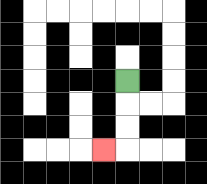{'start': '[5, 3]', 'end': '[4, 6]', 'path_directions': 'D,D,D,L', 'path_coordinates': '[[5, 3], [5, 4], [5, 5], [5, 6], [4, 6]]'}